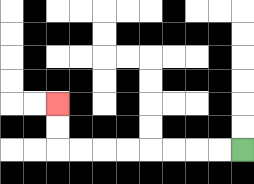{'start': '[10, 6]', 'end': '[2, 4]', 'path_directions': 'L,L,L,L,L,L,L,L,U,U', 'path_coordinates': '[[10, 6], [9, 6], [8, 6], [7, 6], [6, 6], [5, 6], [4, 6], [3, 6], [2, 6], [2, 5], [2, 4]]'}